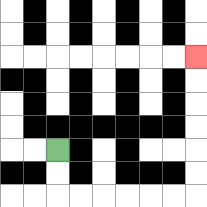{'start': '[2, 6]', 'end': '[8, 2]', 'path_directions': 'D,D,R,R,R,R,R,R,U,U,U,U,U,U', 'path_coordinates': '[[2, 6], [2, 7], [2, 8], [3, 8], [4, 8], [5, 8], [6, 8], [7, 8], [8, 8], [8, 7], [8, 6], [8, 5], [8, 4], [8, 3], [8, 2]]'}